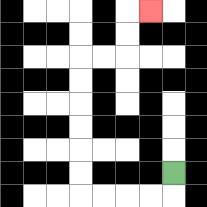{'start': '[7, 7]', 'end': '[6, 0]', 'path_directions': 'D,L,L,L,L,U,U,U,U,U,U,R,R,U,U,R', 'path_coordinates': '[[7, 7], [7, 8], [6, 8], [5, 8], [4, 8], [3, 8], [3, 7], [3, 6], [3, 5], [3, 4], [3, 3], [3, 2], [4, 2], [5, 2], [5, 1], [5, 0], [6, 0]]'}